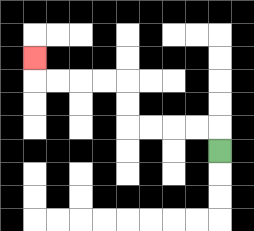{'start': '[9, 6]', 'end': '[1, 2]', 'path_directions': 'U,L,L,L,L,U,U,L,L,L,L,U', 'path_coordinates': '[[9, 6], [9, 5], [8, 5], [7, 5], [6, 5], [5, 5], [5, 4], [5, 3], [4, 3], [3, 3], [2, 3], [1, 3], [1, 2]]'}